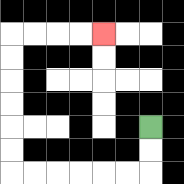{'start': '[6, 5]', 'end': '[4, 1]', 'path_directions': 'D,D,L,L,L,L,L,L,U,U,U,U,U,U,R,R,R,R', 'path_coordinates': '[[6, 5], [6, 6], [6, 7], [5, 7], [4, 7], [3, 7], [2, 7], [1, 7], [0, 7], [0, 6], [0, 5], [0, 4], [0, 3], [0, 2], [0, 1], [1, 1], [2, 1], [3, 1], [4, 1]]'}